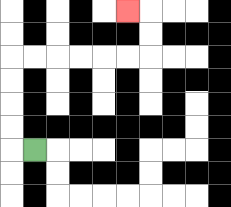{'start': '[1, 6]', 'end': '[5, 0]', 'path_directions': 'L,U,U,U,U,R,R,R,R,R,R,U,U,L', 'path_coordinates': '[[1, 6], [0, 6], [0, 5], [0, 4], [0, 3], [0, 2], [1, 2], [2, 2], [3, 2], [4, 2], [5, 2], [6, 2], [6, 1], [6, 0], [5, 0]]'}